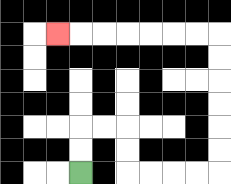{'start': '[3, 7]', 'end': '[2, 1]', 'path_directions': 'U,U,R,R,D,D,R,R,R,R,U,U,U,U,U,U,L,L,L,L,L,L,L', 'path_coordinates': '[[3, 7], [3, 6], [3, 5], [4, 5], [5, 5], [5, 6], [5, 7], [6, 7], [7, 7], [8, 7], [9, 7], [9, 6], [9, 5], [9, 4], [9, 3], [9, 2], [9, 1], [8, 1], [7, 1], [6, 1], [5, 1], [4, 1], [3, 1], [2, 1]]'}